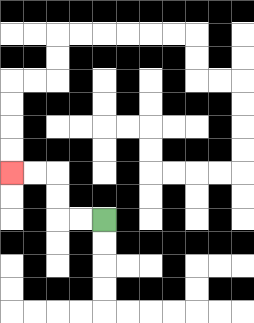{'start': '[4, 9]', 'end': '[0, 7]', 'path_directions': 'L,L,U,U,L,L', 'path_coordinates': '[[4, 9], [3, 9], [2, 9], [2, 8], [2, 7], [1, 7], [0, 7]]'}